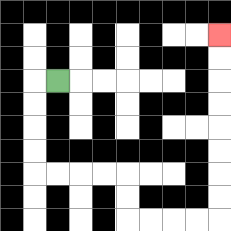{'start': '[2, 3]', 'end': '[9, 1]', 'path_directions': 'L,D,D,D,D,R,R,R,R,D,D,R,R,R,R,U,U,U,U,U,U,U,U', 'path_coordinates': '[[2, 3], [1, 3], [1, 4], [1, 5], [1, 6], [1, 7], [2, 7], [3, 7], [4, 7], [5, 7], [5, 8], [5, 9], [6, 9], [7, 9], [8, 9], [9, 9], [9, 8], [9, 7], [9, 6], [9, 5], [9, 4], [9, 3], [9, 2], [9, 1]]'}